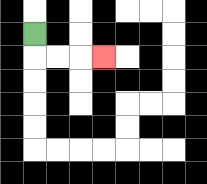{'start': '[1, 1]', 'end': '[4, 2]', 'path_directions': 'D,R,R,R', 'path_coordinates': '[[1, 1], [1, 2], [2, 2], [3, 2], [4, 2]]'}